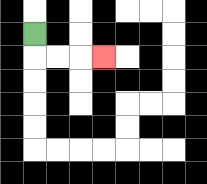{'start': '[1, 1]', 'end': '[4, 2]', 'path_directions': 'D,R,R,R', 'path_coordinates': '[[1, 1], [1, 2], [2, 2], [3, 2], [4, 2]]'}